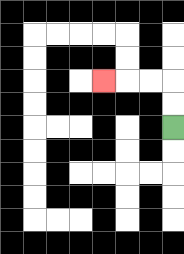{'start': '[7, 5]', 'end': '[4, 3]', 'path_directions': 'U,U,L,L,L', 'path_coordinates': '[[7, 5], [7, 4], [7, 3], [6, 3], [5, 3], [4, 3]]'}